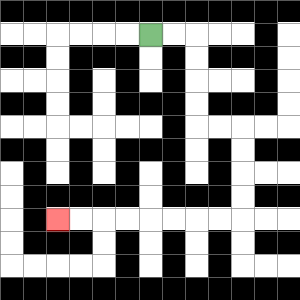{'start': '[6, 1]', 'end': '[2, 9]', 'path_directions': 'R,R,D,D,D,D,R,R,D,D,D,D,L,L,L,L,L,L,L,L', 'path_coordinates': '[[6, 1], [7, 1], [8, 1], [8, 2], [8, 3], [8, 4], [8, 5], [9, 5], [10, 5], [10, 6], [10, 7], [10, 8], [10, 9], [9, 9], [8, 9], [7, 9], [6, 9], [5, 9], [4, 9], [3, 9], [2, 9]]'}